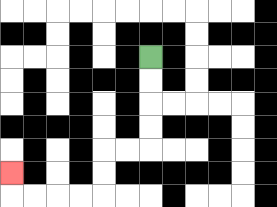{'start': '[6, 2]', 'end': '[0, 7]', 'path_directions': 'D,D,D,D,L,L,D,D,L,L,L,L,U', 'path_coordinates': '[[6, 2], [6, 3], [6, 4], [6, 5], [6, 6], [5, 6], [4, 6], [4, 7], [4, 8], [3, 8], [2, 8], [1, 8], [0, 8], [0, 7]]'}